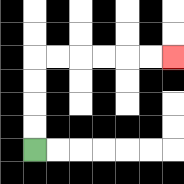{'start': '[1, 6]', 'end': '[7, 2]', 'path_directions': 'U,U,U,U,R,R,R,R,R,R', 'path_coordinates': '[[1, 6], [1, 5], [1, 4], [1, 3], [1, 2], [2, 2], [3, 2], [4, 2], [5, 2], [6, 2], [7, 2]]'}